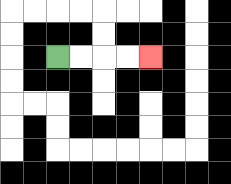{'start': '[2, 2]', 'end': '[6, 2]', 'path_directions': 'R,R,R,R', 'path_coordinates': '[[2, 2], [3, 2], [4, 2], [5, 2], [6, 2]]'}